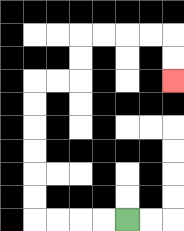{'start': '[5, 9]', 'end': '[7, 3]', 'path_directions': 'L,L,L,L,U,U,U,U,U,U,R,R,U,U,R,R,R,R,D,D', 'path_coordinates': '[[5, 9], [4, 9], [3, 9], [2, 9], [1, 9], [1, 8], [1, 7], [1, 6], [1, 5], [1, 4], [1, 3], [2, 3], [3, 3], [3, 2], [3, 1], [4, 1], [5, 1], [6, 1], [7, 1], [7, 2], [7, 3]]'}